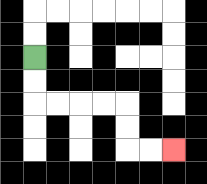{'start': '[1, 2]', 'end': '[7, 6]', 'path_directions': 'D,D,R,R,R,R,D,D,R,R', 'path_coordinates': '[[1, 2], [1, 3], [1, 4], [2, 4], [3, 4], [4, 4], [5, 4], [5, 5], [5, 6], [6, 6], [7, 6]]'}